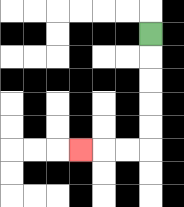{'start': '[6, 1]', 'end': '[3, 6]', 'path_directions': 'D,D,D,D,D,L,L,L', 'path_coordinates': '[[6, 1], [6, 2], [6, 3], [6, 4], [6, 5], [6, 6], [5, 6], [4, 6], [3, 6]]'}